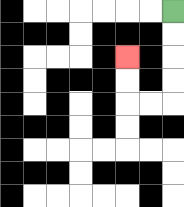{'start': '[7, 0]', 'end': '[5, 2]', 'path_directions': 'D,D,D,D,L,L,U,U', 'path_coordinates': '[[7, 0], [7, 1], [7, 2], [7, 3], [7, 4], [6, 4], [5, 4], [5, 3], [5, 2]]'}